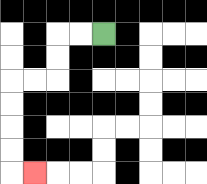{'start': '[4, 1]', 'end': '[1, 7]', 'path_directions': 'L,L,D,D,L,L,D,D,D,D,R', 'path_coordinates': '[[4, 1], [3, 1], [2, 1], [2, 2], [2, 3], [1, 3], [0, 3], [0, 4], [0, 5], [0, 6], [0, 7], [1, 7]]'}